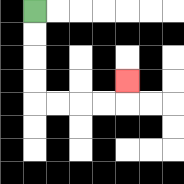{'start': '[1, 0]', 'end': '[5, 3]', 'path_directions': 'D,D,D,D,R,R,R,R,U', 'path_coordinates': '[[1, 0], [1, 1], [1, 2], [1, 3], [1, 4], [2, 4], [3, 4], [4, 4], [5, 4], [5, 3]]'}